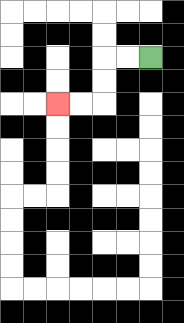{'start': '[6, 2]', 'end': '[2, 4]', 'path_directions': 'L,L,D,D,L,L', 'path_coordinates': '[[6, 2], [5, 2], [4, 2], [4, 3], [4, 4], [3, 4], [2, 4]]'}